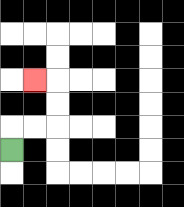{'start': '[0, 6]', 'end': '[1, 3]', 'path_directions': 'U,R,R,U,U,L', 'path_coordinates': '[[0, 6], [0, 5], [1, 5], [2, 5], [2, 4], [2, 3], [1, 3]]'}